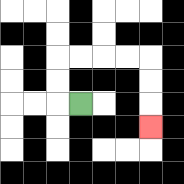{'start': '[3, 4]', 'end': '[6, 5]', 'path_directions': 'L,U,U,R,R,R,R,D,D,D', 'path_coordinates': '[[3, 4], [2, 4], [2, 3], [2, 2], [3, 2], [4, 2], [5, 2], [6, 2], [6, 3], [6, 4], [6, 5]]'}